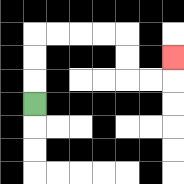{'start': '[1, 4]', 'end': '[7, 2]', 'path_directions': 'U,U,U,R,R,R,R,D,D,R,R,U', 'path_coordinates': '[[1, 4], [1, 3], [1, 2], [1, 1], [2, 1], [3, 1], [4, 1], [5, 1], [5, 2], [5, 3], [6, 3], [7, 3], [7, 2]]'}